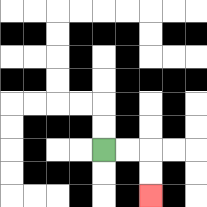{'start': '[4, 6]', 'end': '[6, 8]', 'path_directions': 'R,R,D,D', 'path_coordinates': '[[4, 6], [5, 6], [6, 6], [6, 7], [6, 8]]'}